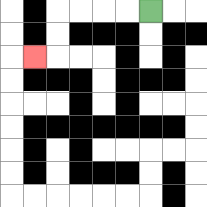{'start': '[6, 0]', 'end': '[1, 2]', 'path_directions': 'L,L,L,L,D,D,L', 'path_coordinates': '[[6, 0], [5, 0], [4, 0], [3, 0], [2, 0], [2, 1], [2, 2], [1, 2]]'}